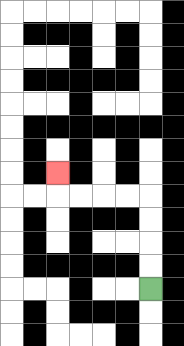{'start': '[6, 12]', 'end': '[2, 7]', 'path_directions': 'U,U,U,U,L,L,L,L,U', 'path_coordinates': '[[6, 12], [6, 11], [6, 10], [6, 9], [6, 8], [5, 8], [4, 8], [3, 8], [2, 8], [2, 7]]'}